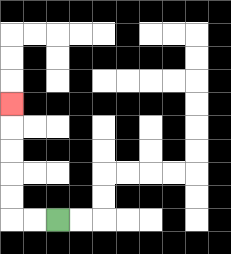{'start': '[2, 9]', 'end': '[0, 4]', 'path_directions': 'L,L,U,U,U,U,U', 'path_coordinates': '[[2, 9], [1, 9], [0, 9], [0, 8], [0, 7], [0, 6], [0, 5], [0, 4]]'}